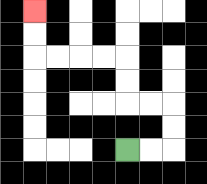{'start': '[5, 6]', 'end': '[1, 0]', 'path_directions': 'R,R,U,U,L,L,U,U,L,L,L,L,U,U', 'path_coordinates': '[[5, 6], [6, 6], [7, 6], [7, 5], [7, 4], [6, 4], [5, 4], [5, 3], [5, 2], [4, 2], [3, 2], [2, 2], [1, 2], [1, 1], [1, 0]]'}